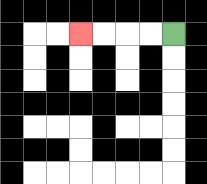{'start': '[7, 1]', 'end': '[3, 1]', 'path_directions': 'L,L,L,L', 'path_coordinates': '[[7, 1], [6, 1], [5, 1], [4, 1], [3, 1]]'}